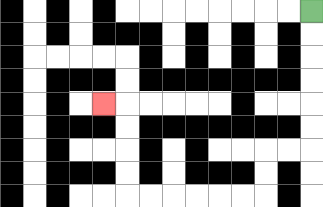{'start': '[13, 0]', 'end': '[4, 4]', 'path_directions': 'D,D,D,D,D,D,L,L,D,D,L,L,L,L,L,L,U,U,U,U,L', 'path_coordinates': '[[13, 0], [13, 1], [13, 2], [13, 3], [13, 4], [13, 5], [13, 6], [12, 6], [11, 6], [11, 7], [11, 8], [10, 8], [9, 8], [8, 8], [7, 8], [6, 8], [5, 8], [5, 7], [5, 6], [5, 5], [5, 4], [4, 4]]'}